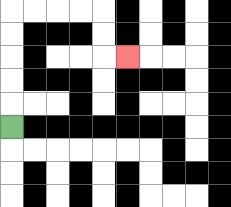{'start': '[0, 5]', 'end': '[5, 2]', 'path_directions': 'U,U,U,U,U,R,R,R,R,D,D,R', 'path_coordinates': '[[0, 5], [0, 4], [0, 3], [0, 2], [0, 1], [0, 0], [1, 0], [2, 0], [3, 0], [4, 0], [4, 1], [4, 2], [5, 2]]'}